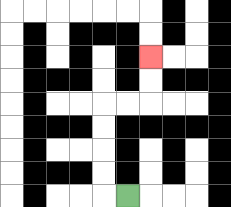{'start': '[5, 8]', 'end': '[6, 2]', 'path_directions': 'L,U,U,U,U,R,R,U,U', 'path_coordinates': '[[5, 8], [4, 8], [4, 7], [4, 6], [4, 5], [4, 4], [5, 4], [6, 4], [6, 3], [6, 2]]'}